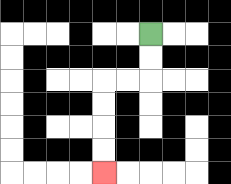{'start': '[6, 1]', 'end': '[4, 7]', 'path_directions': 'D,D,L,L,D,D,D,D', 'path_coordinates': '[[6, 1], [6, 2], [6, 3], [5, 3], [4, 3], [4, 4], [4, 5], [4, 6], [4, 7]]'}